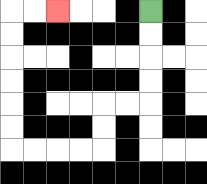{'start': '[6, 0]', 'end': '[2, 0]', 'path_directions': 'D,D,D,D,L,L,D,D,L,L,L,L,U,U,U,U,U,U,R,R', 'path_coordinates': '[[6, 0], [6, 1], [6, 2], [6, 3], [6, 4], [5, 4], [4, 4], [4, 5], [4, 6], [3, 6], [2, 6], [1, 6], [0, 6], [0, 5], [0, 4], [0, 3], [0, 2], [0, 1], [0, 0], [1, 0], [2, 0]]'}